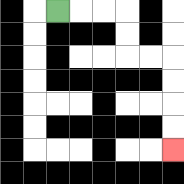{'start': '[2, 0]', 'end': '[7, 6]', 'path_directions': 'R,R,R,D,D,R,R,D,D,D,D', 'path_coordinates': '[[2, 0], [3, 0], [4, 0], [5, 0], [5, 1], [5, 2], [6, 2], [7, 2], [7, 3], [7, 4], [7, 5], [7, 6]]'}